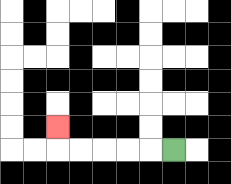{'start': '[7, 6]', 'end': '[2, 5]', 'path_directions': 'L,L,L,L,L,U', 'path_coordinates': '[[7, 6], [6, 6], [5, 6], [4, 6], [3, 6], [2, 6], [2, 5]]'}